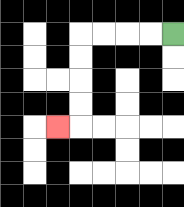{'start': '[7, 1]', 'end': '[2, 5]', 'path_directions': 'L,L,L,L,D,D,D,D,L', 'path_coordinates': '[[7, 1], [6, 1], [5, 1], [4, 1], [3, 1], [3, 2], [3, 3], [3, 4], [3, 5], [2, 5]]'}